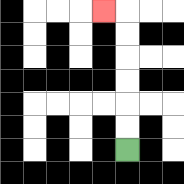{'start': '[5, 6]', 'end': '[4, 0]', 'path_directions': 'U,U,U,U,U,U,L', 'path_coordinates': '[[5, 6], [5, 5], [5, 4], [5, 3], [5, 2], [5, 1], [5, 0], [4, 0]]'}